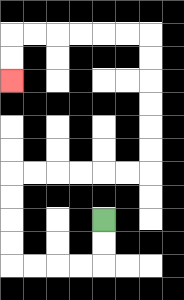{'start': '[4, 9]', 'end': '[0, 3]', 'path_directions': 'D,D,L,L,L,L,U,U,U,U,R,R,R,R,R,R,U,U,U,U,U,U,L,L,L,L,L,L,D,D', 'path_coordinates': '[[4, 9], [4, 10], [4, 11], [3, 11], [2, 11], [1, 11], [0, 11], [0, 10], [0, 9], [0, 8], [0, 7], [1, 7], [2, 7], [3, 7], [4, 7], [5, 7], [6, 7], [6, 6], [6, 5], [6, 4], [6, 3], [6, 2], [6, 1], [5, 1], [4, 1], [3, 1], [2, 1], [1, 1], [0, 1], [0, 2], [0, 3]]'}